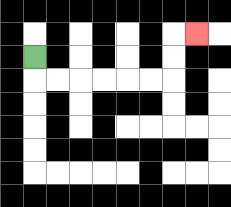{'start': '[1, 2]', 'end': '[8, 1]', 'path_directions': 'D,R,R,R,R,R,R,U,U,R', 'path_coordinates': '[[1, 2], [1, 3], [2, 3], [3, 3], [4, 3], [5, 3], [6, 3], [7, 3], [7, 2], [7, 1], [8, 1]]'}